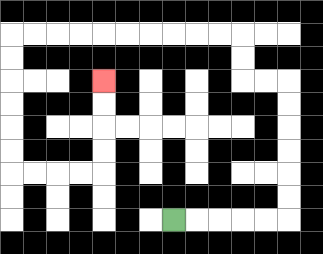{'start': '[7, 9]', 'end': '[4, 3]', 'path_directions': 'R,R,R,R,R,U,U,U,U,U,U,L,L,U,U,L,L,L,L,L,L,L,L,L,L,D,D,D,D,D,D,R,R,R,R,U,U,U,U', 'path_coordinates': '[[7, 9], [8, 9], [9, 9], [10, 9], [11, 9], [12, 9], [12, 8], [12, 7], [12, 6], [12, 5], [12, 4], [12, 3], [11, 3], [10, 3], [10, 2], [10, 1], [9, 1], [8, 1], [7, 1], [6, 1], [5, 1], [4, 1], [3, 1], [2, 1], [1, 1], [0, 1], [0, 2], [0, 3], [0, 4], [0, 5], [0, 6], [0, 7], [1, 7], [2, 7], [3, 7], [4, 7], [4, 6], [4, 5], [4, 4], [4, 3]]'}